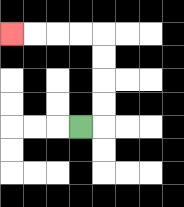{'start': '[3, 5]', 'end': '[0, 1]', 'path_directions': 'R,U,U,U,U,L,L,L,L', 'path_coordinates': '[[3, 5], [4, 5], [4, 4], [4, 3], [4, 2], [4, 1], [3, 1], [2, 1], [1, 1], [0, 1]]'}